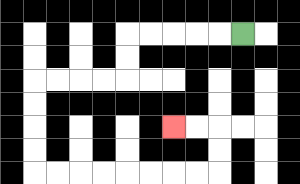{'start': '[10, 1]', 'end': '[7, 5]', 'path_directions': 'L,L,L,L,L,D,D,L,L,L,L,D,D,D,D,R,R,R,R,R,R,R,R,U,U,L,L', 'path_coordinates': '[[10, 1], [9, 1], [8, 1], [7, 1], [6, 1], [5, 1], [5, 2], [5, 3], [4, 3], [3, 3], [2, 3], [1, 3], [1, 4], [1, 5], [1, 6], [1, 7], [2, 7], [3, 7], [4, 7], [5, 7], [6, 7], [7, 7], [8, 7], [9, 7], [9, 6], [9, 5], [8, 5], [7, 5]]'}